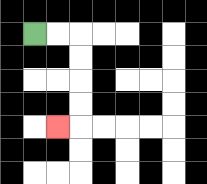{'start': '[1, 1]', 'end': '[2, 5]', 'path_directions': 'R,R,D,D,D,D,L', 'path_coordinates': '[[1, 1], [2, 1], [3, 1], [3, 2], [3, 3], [3, 4], [3, 5], [2, 5]]'}